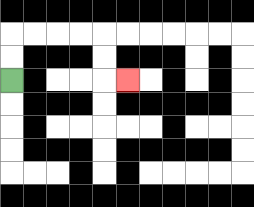{'start': '[0, 3]', 'end': '[5, 3]', 'path_directions': 'U,U,R,R,R,R,D,D,R', 'path_coordinates': '[[0, 3], [0, 2], [0, 1], [1, 1], [2, 1], [3, 1], [4, 1], [4, 2], [4, 3], [5, 3]]'}